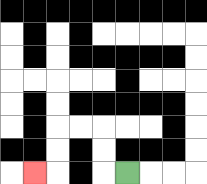{'start': '[5, 7]', 'end': '[1, 7]', 'path_directions': 'L,U,U,L,L,D,D,L', 'path_coordinates': '[[5, 7], [4, 7], [4, 6], [4, 5], [3, 5], [2, 5], [2, 6], [2, 7], [1, 7]]'}